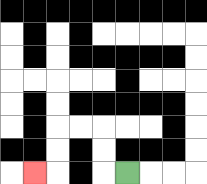{'start': '[5, 7]', 'end': '[1, 7]', 'path_directions': 'L,U,U,L,L,D,D,L', 'path_coordinates': '[[5, 7], [4, 7], [4, 6], [4, 5], [3, 5], [2, 5], [2, 6], [2, 7], [1, 7]]'}